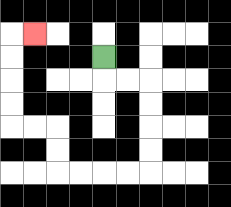{'start': '[4, 2]', 'end': '[1, 1]', 'path_directions': 'D,R,R,D,D,D,D,L,L,L,L,U,U,L,L,U,U,U,U,R', 'path_coordinates': '[[4, 2], [4, 3], [5, 3], [6, 3], [6, 4], [6, 5], [6, 6], [6, 7], [5, 7], [4, 7], [3, 7], [2, 7], [2, 6], [2, 5], [1, 5], [0, 5], [0, 4], [0, 3], [0, 2], [0, 1], [1, 1]]'}